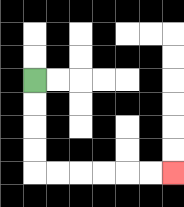{'start': '[1, 3]', 'end': '[7, 7]', 'path_directions': 'D,D,D,D,R,R,R,R,R,R', 'path_coordinates': '[[1, 3], [1, 4], [1, 5], [1, 6], [1, 7], [2, 7], [3, 7], [4, 7], [5, 7], [6, 7], [7, 7]]'}